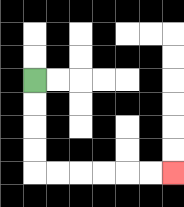{'start': '[1, 3]', 'end': '[7, 7]', 'path_directions': 'D,D,D,D,R,R,R,R,R,R', 'path_coordinates': '[[1, 3], [1, 4], [1, 5], [1, 6], [1, 7], [2, 7], [3, 7], [4, 7], [5, 7], [6, 7], [7, 7]]'}